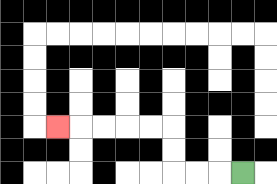{'start': '[10, 7]', 'end': '[2, 5]', 'path_directions': 'L,L,L,U,U,L,L,L,L,L', 'path_coordinates': '[[10, 7], [9, 7], [8, 7], [7, 7], [7, 6], [7, 5], [6, 5], [5, 5], [4, 5], [3, 5], [2, 5]]'}